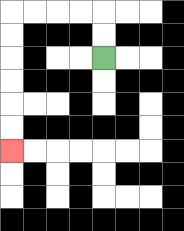{'start': '[4, 2]', 'end': '[0, 6]', 'path_directions': 'U,U,L,L,L,L,D,D,D,D,D,D', 'path_coordinates': '[[4, 2], [4, 1], [4, 0], [3, 0], [2, 0], [1, 0], [0, 0], [0, 1], [0, 2], [0, 3], [0, 4], [0, 5], [0, 6]]'}